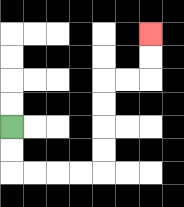{'start': '[0, 5]', 'end': '[6, 1]', 'path_directions': 'D,D,R,R,R,R,U,U,U,U,R,R,U,U', 'path_coordinates': '[[0, 5], [0, 6], [0, 7], [1, 7], [2, 7], [3, 7], [4, 7], [4, 6], [4, 5], [4, 4], [4, 3], [5, 3], [6, 3], [6, 2], [6, 1]]'}